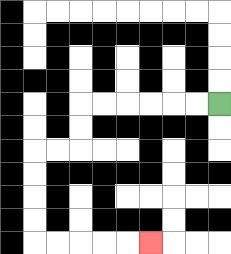{'start': '[9, 4]', 'end': '[6, 10]', 'path_directions': 'L,L,L,L,L,L,D,D,L,L,D,D,D,D,R,R,R,R,R', 'path_coordinates': '[[9, 4], [8, 4], [7, 4], [6, 4], [5, 4], [4, 4], [3, 4], [3, 5], [3, 6], [2, 6], [1, 6], [1, 7], [1, 8], [1, 9], [1, 10], [2, 10], [3, 10], [4, 10], [5, 10], [6, 10]]'}